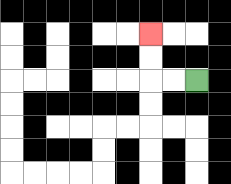{'start': '[8, 3]', 'end': '[6, 1]', 'path_directions': 'L,L,U,U', 'path_coordinates': '[[8, 3], [7, 3], [6, 3], [6, 2], [6, 1]]'}